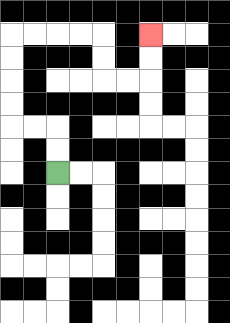{'start': '[2, 7]', 'end': '[6, 1]', 'path_directions': 'U,U,L,L,U,U,U,U,R,R,R,R,D,D,R,R,U,U', 'path_coordinates': '[[2, 7], [2, 6], [2, 5], [1, 5], [0, 5], [0, 4], [0, 3], [0, 2], [0, 1], [1, 1], [2, 1], [3, 1], [4, 1], [4, 2], [4, 3], [5, 3], [6, 3], [6, 2], [6, 1]]'}